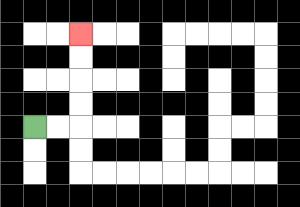{'start': '[1, 5]', 'end': '[3, 1]', 'path_directions': 'R,R,U,U,U,U', 'path_coordinates': '[[1, 5], [2, 5], [3, 5], [3, 4], [3, 3], [3, 2], [3, 1]]'}